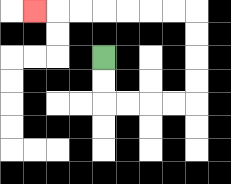{'start': '[4, 2]', 'end': '[1, 0]', 'path_directions': 'D,D,R,R,R,R,U,U,U,U,L,L,L,L,L,L,L', 'path_coordinates': '[[4, 2], [4, 3], [4, 4], [5, 4], [6, 4], [7, 4], [8, 4], [8, 3], [8, 2], [8, 1], [8, 0], [7, 0], [6, 0], [5, 0], [4, 0], [3, 0], [2, 0], [1, 0]]'}